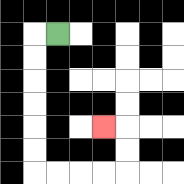{'start': '[2, 1]', 'end': '[4, 5]', 'path_directions': 'L,D,D,D,D,D,D,R,R,R,R,U,U,L', 'path_coordinates': '[[2, 1], [1, 1], [1, 2], [1, 3], [1, 4], [1, 5], [1, 6], [1, 7], [2, 7], [3, 7], [4, 7], [5, 7], [5, 6], [5, 5], [4, 5]]'}